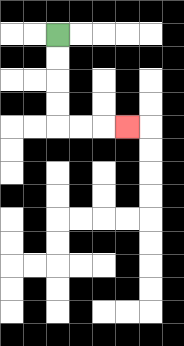{'start': '[2, 1]', 'end': '[5, 5]', 'path_directions': 'D,D,D,D,R,R,R', 'path_coordinates': '[[2, 1], [2, 2], [2, 3], [2, 4], [2, 5], [3, 5], [4, 5], [5, 5]]'}